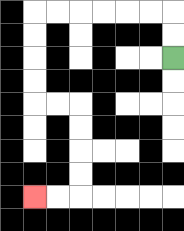{'start': '[7, 2]', 'end': '[1, 8]', 'path_directions': 'U,U,L,L,L,L,L,L,D,D,D,D,R,R,D,D,D,D,L,L', 'path_coordinates': '[[7, 2], [7, 1], [7, 0], [6, 0], [5, 0], [4, 0], [3, 0], [2, 0], [1, 0], [1, 1], [1, 2], [1, 3], [1, 4], [2, 4], [3, 4], [3, 5], [3, 6], [3, 7], [3, 8], [2, 8], [1, 8]]'}